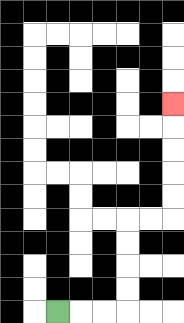{'start': '[2, 13]', 'end': '[7, 4]', 'path_directions': 'R,R,R,U,U,U,U,R,R,U,U,U,U,U', 'path_coordinates': '[[2, 13], [3, 13], [4, 13], [5, 13], [5, 12], [5, 11], [5, 10], [5, 9], [6, 9], [7, 9], [7, 8], [7, 7], [7, 6], [7, 5], [7, 4]]'}